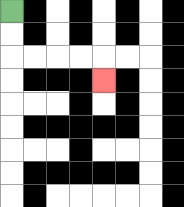{'start': '[0, 0]', 'end': '[4, 3]', 'path_directions': 'D,D,R,R,R,R,D', 'path_coordinates': '[[0, 0], [0, 1], [0, 2], [1, 2], [2, 2], [3, 2], [4, 2], [4, 3]]'}